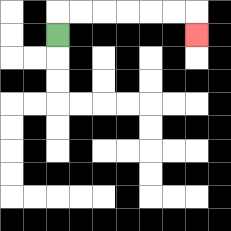{'start': '[2, 1]', 'end': '[8, 1]', 'path_directions': 'U,R,R,R,R,R,R,D', 'path_coordinates': '[[2, 1], [2, 0], [3, 0], [4, 0], [5, 0], [6, 0], [7, 0], [8, 0], [8, 1]]'}